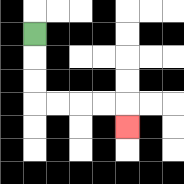{'start': '[1, 1]', 'end': '[5, 5]', 'path_directions': 'D,D,D,R,R,R,R,D', 'path_coordinates': '[[1, 1], [1, 2], [1, 3], [1, 4], [2, 4], [3, 4], [4, 4], [5, 4], [5, 5]]'}